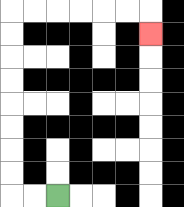{'start': '[2, 8]', 'end': '[6, 1]', 'path_directions': 'L,L,U,U,U,U,U,U,U,U,R,R,R,R,R,R,D', 'path_coordinates': '[[2, 8], [1, 8], [0, 8], [0, 7], [0, 6], [0, 5], [0, 4], [0, 3], [0, 2], [0, 1], [0, 0], [1, 0], [2, 0], [3, 0], [4, 0], [5, 0], [6, 0], [6, 1]]'}